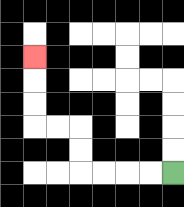{'start': '[7, 7]', 'end': '[1, 2]', 'path_directions': 'L,L,L,L,U,U,L,L,U,U,U', 'path_coordinates': '[[7, 7], [6, 7], [5, 7], [4, 7], [3, 7], [3, 6], [3, 5], [2, 5], [1, 5], [1, 4], [1, 3], [1, 2]]'}